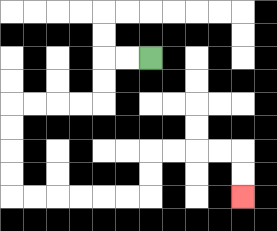{'start': '[6, 2]', 'end': '[10, 8]', 'path_directions': 'L,L,D,D,L,L,L,L,D,D,D,D,R,R,R,R,R,R,U,U,R,R,R,R,D,D', 'path_coordinates': '[[6, 2], [5, 2], [4, 2], [4, 3], [4, 4], [3, 4], [2, 4], [1, 4], [0, 4], [0, 5], [0, 6], [0, 7], [0, 8], [1, 8], [2, 8], [3, 8], [4, 8], [5, 8], [6, 8], [6, 7], [6, 6], [7, 6], [8, 6], [9, 6], [10, 6], [10, 7], [10, 8]]'}